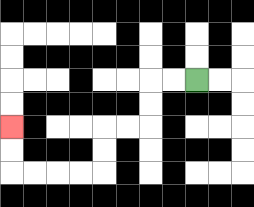{'start': '[8, 3]', 'end': '[0, 5]', 'path_directions': 'L,L,D,D,L,L,D,D,L,L,L,L,U,U', 'path_coordinates': '[[8, 3], [7, 3], [6, 3], [6, 4], [6, 5], [5, 5], [4, 5], [4, 6], [4, 7], [3, 7], [2, 7], [1, 7], [0, 7], [0, 6], [0, 5]]'}